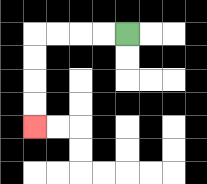{'start': '[5, 1]', 'end': '[1, 5]', 'path_directions': 'L,L,L,L,D,D,D,D', 'path_coordinates': '[[5, 1], [4, 1], [3, 1], [2, 1], [1, 1], [1, 2], [1, 3], [1, 4], [1, 5]]'}